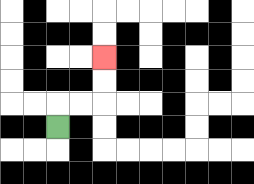{'start': '[2, 5]', 'end': '[4, 2]', 'path_directions': 'U,R,R,U,U', 'path_coordinates': '[[2, 5], [2, 4], [3, 4], [4, 4], [4, 3], [4, 2]]'}